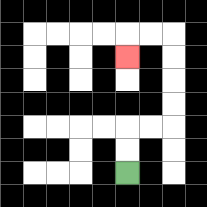{'start': '[5, 7]', 'end': '[5, 2]', 'path_directions': 'U,U,R,R,U,U,U,U,L,L,D', 'path_coordinates': '[[5, 7], [5, 6], [5, 5], [6, 5], [7, 5], [7, 4], [7, 3], [7, 2], [7, 1], [6, 1], [5, 1], [5, 2]]'}